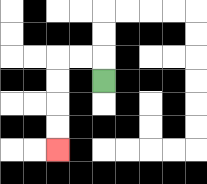{'start': '[4, 3]', 'end': '[2, 6]', 'path_directions': 'U,L,L,D,D,D,D', 'path_coordinates': '[[4, 3], [4, 2], [3, 2], [2, 2], [2, 3], [2, 4], [2, 5], [2, 6]]'}